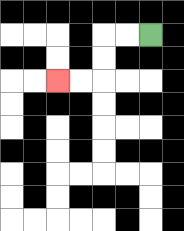{'start': '[6, 1]', 'end': '[2, 3]', 'path_directions': 'L,L,D,D,L,L', 'path_coordinates': '[[6, 1], [5, 1], [4, 1], [4, 2], [4, 3], [3, 3], [2, 3]]'}